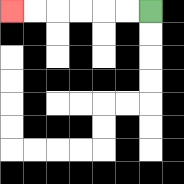{'start': '[6, 0]', 'end': '[0, 0]', 'path_directions': 'L,L,L,L,L,L', 'path_coordinates': '[[6, 0], [5, 0], [4, 0], [3, 0], [2, 0], [1, 0], [0, 0]]'}